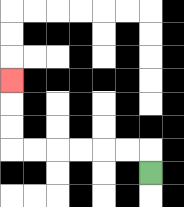{'start': '[6, 7]', 'end': '[0, 3]', 'path_directions': 'U,L,L,L,L,L,L,U,U,U', 'path_coordinates': '[[6, 7], [6, 6], [5, 6], [4, 6], [3, 6], [2, 6], [1, 6], [0, 6], [0, 5], [0, 4], [0, 3]]'}